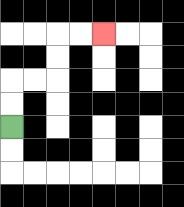{'start': '[0, 5]', 'end': '[4, 1]', 'path_directions': 'U,U,R,R,U,U,R,R', 'path_coordinates': '[[0, 5], [0, 4], [0, 3], [1, 3], [2, 3], [2, 2], [2, 1], [3, 1], [4, 1]]'}